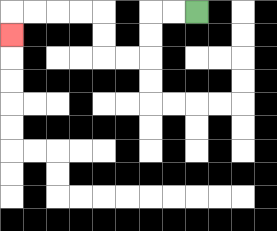{'start': '[8, 0]', 'end': '[0, 1]', 'path_directions': 'L,L,D,D,L,L,U,U,L,L,L,L,D', 'path_coordinates': '[[8, 0], [7, 0], [6, 0], [6, 1], [6, 2], [5, 2], [4, 2], [4, 1], [4, 0], [3, 0], [2, 0], [1, 0], [0, 0], [0, 1]]'}